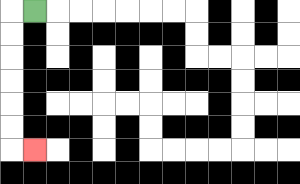{'start': '[1, 0]', 'end': '[1, 6]', 'path_directions': 'L,D,D,D,D,D,D,R', 'path_coordinates': '[[1, 0], [0, 0], [0, 1], [0, 2], [0, 3], [0, 4], [0, 5], [0, 6], [1, 6]]'}